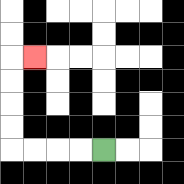{'start': '[4, 6]', 'end': '[1, 2]', 'path_directions': 'L,L,L,L,U,U,U,U,R', 'path_coordinates': '[[4, 6], [3, 6], [2, 6], [1, 6], [0, 6], [0, 5], [0, 4], [0, 3], [0, 2], [1, 2]]'}